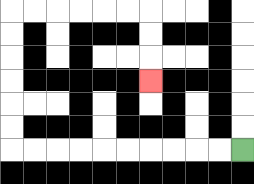{'start': '[10, 6]', 'end': '[6, 3]', 'path_directions': 'L,L,L,L,L,L,L,L,L,L,U,U,U,U,U,U,R,R,R,R,R,R,D,D,D', 'path_coordinates': '[[10, 6], [9, 6], [8, 6], [7, 6], [6, 6], [5, 6], [4, 6], [3, 6], [2, 6], [1, 6], [0, 6], [0, 5], [0, 4], [0, 3], [0, 2], [0, 1], [0, 0], [1, 0], [2, 0], [3, 0], [4, 0], [5, 0], [6, 0], [6, 1], [6, 2], [6, 3]]'}